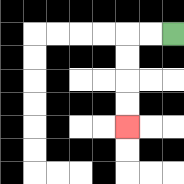{'start': '[7, 1]', 'end': '[5, 5]', 'path_directions': 'L,L,D,D,D,D', 'path_coordinates': '[[7, 1], [6, 1], [5, 1], [5, 2], [5, 3], [5, 4], [5, 5]]'}